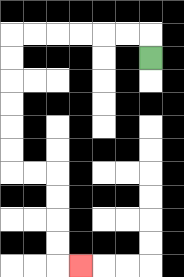{'start': '[6, 2]', 'end': '[3, 11]', 'path_directions': 'U,L,L,L,L,L,L,D,D,D,D,D,D,R,R,D,D,D,D,R', 'path_coordinates': '[[6, 2], [6, 1], [5, 1], [4, 1], [3, 1], [2, 1], [1, 1], [0, 1], [0, 2], [0, 3], [0, 4], [0, 5], [0, 6], [0, 7], [1, 7], [2, 7], [2, 8], [2, 9], [2, 10], [2, 11], [3, 11]]'}